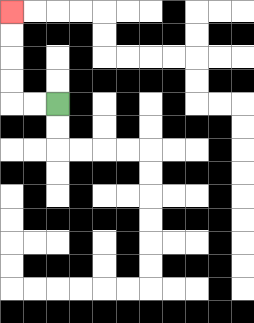{'start': '[2, 4]', 'end': '[0, 0]', 'path_directions': 'L,L,U,U,U,U', 'path_coordinates': '[[2, 4], [1, 4], [0, 4], [0, 3], [0, 2], [0, 1], [0, 0]]'}